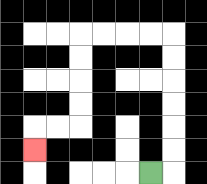{'start': '[6, 7]', 'end': '[1, 6]', 'path_directions': 'R,U,U,U,U,U,U,L,L,L,L,D,D,D,D,L,L,D', 'path_coordinates': '[[6, 7], [7, 7], [7, 6], [7, 5], [7, 4], [7, 3], [7, 2], [7, 1], [6, 1], [5, 1], [4, 1], [3, 1], [3, 2], [3, 3], [3, 4], [3, 5], [2, 5], [1, 5], [1, 6]]'}